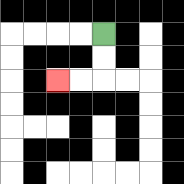{'start': '[4, 1]', 'end': '[2, 3]', 'path_directions': 'D,D,L,L', 'path_coordinates': '[[4, 1], [4, 2], [4, 3], [3, 3], [2, 3]]'}